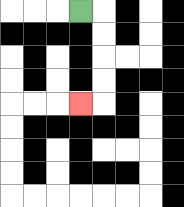{'start': '[3, 0]', 'end': '[3, 4]', 'path_directions': 'R,D,D,D,D,L', 'path_coordinates': '[[3, 0], [4, 0], [4, 1], [4, 2], [4, 3], [4, 4], [3, 4]]'}